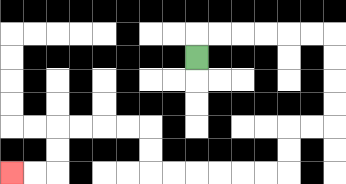{'start': '[8, 2]', 'end': '[0, 7]', 'path_directions': 'U,R,R,R,R,R,R,D,D,D,D,L,L,D,D,L,L,L,L,L,L,U,U,L,L,L,L,D,D,L,L', 'path_coordinates': '[[8, 2], [8, 1], [9, 1], [10, 1], [11, 1], [12, 1], [13, 1], [14, 1], [14, 2], [14, 3], [14, 4], [14, 5], [13, 5], [12, 5], [12, 6], [12, 7], [11, 7], [10, 7], [9, 7], [8, 7], [7, 7], [6, 7], [6, 6], [6, 5], [5, 5], [4, 5], [3, 5], [2, 5], [2, 6], [2, 7], [1, 7], [0, 7]]'}